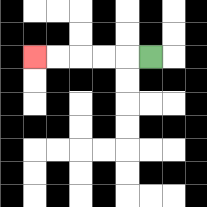{'start': '[6, 2]', 'end': '[1, 2]', 'path_directions': 'L,L,L,L,L', 'path_coordinates': '[[6, 2], [5, 2], [4, 2], [3, 2], [2, 2], [1, 2]]'}